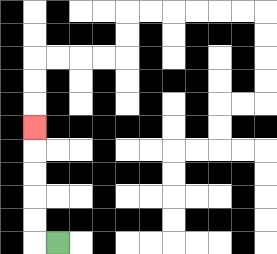{'start': '[2, 10]', 'end': '[1, 5]', 'path_directions': 'L,U,U,U,U,U', 'path_coordinates': '[[2, 10], [1, 10], [1, 9], [1, 8], [1, 7], [1, 6], [1, 5]]'}